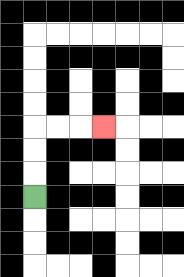{'start': '[1, 8]', 'end': '[4, 5]', 'path_directions': 'U,U,U,R,R,R', 'path_coordinates': '[[1, 8], [1, 7], [1, 6], [1, 5], [2, 5], [3, 5], [4, 5]]'}